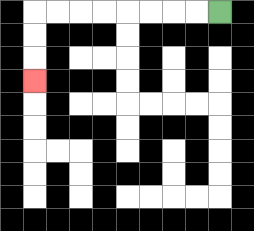{'start': '[9, 0]', 'end': '[1, 3]', 'path_directions': 'L,L,L,L,L,L,L,L,D,D,D', 'path_coordinates': '[[9, 0], [8, 0], [7, 0], [6, 0], [5, 0], [4, 0], [3, 0], [2, 0], [1, 0], [1, 1], [1, 2], [1, 3]]'}